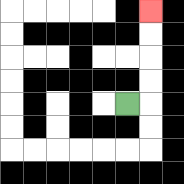{'start': '[5, 4]', 'end': '[6, 0]', 'path_directions': 'R,U,U,U,U', 'path_coordinates': '[[5, 4], [6, 4], [6, 3], [6, 2], [6, 1], [6, 0]]'}